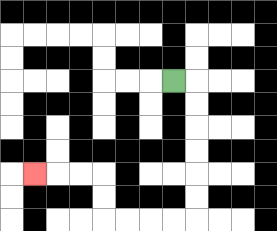{'start': '[7, 3]', 'end': '[1, 7]', 'path_directions': 'R,D,D,D,D,D,D,L,L,L,L,U,U,L,L,L', 'path_coordinates': '[[7, 3], [8, 3], [8, 4], [8, 5], [8, 6], [8, 7], [8, 8], [8, 9], [7, 9], [6, 9], [5, 9], [4, 9], [4, 8], [4, 7], [3, 7], [2, 7], [1, 7]]'}